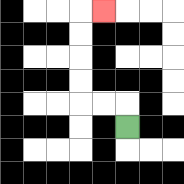{'start': '[5, 5]', 'end': '[4, 0]', 'path_directions': 'U,L,L,U,U,U,U,R', 'path_coordinates': '[[5, 5], [5, 4], [4, 4], [3, 4], [3, 3], [3, 2], [3, 1], [3, 0], [4, 0]]'}